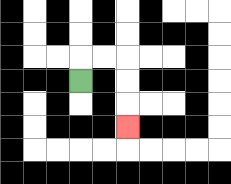{'start': '[3, 3]', 'end': '[5, 5]', 'path_directions': 'U,R,R,D,D,D', 'path_coordinates': '[[3, 3], [3, 2], [4, 2], [5, 2], [5, 3], [5, 4], [5, 5]]'}